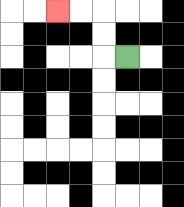{'start': '[5, 2]', 'end': '[2, 0]', 'path_directions': 'L,U,U,L,L', 'path_coordinates': '[[5, 2], [4, 2], [4, 1], [4, 0], [3, 0], [2, 0]]'}